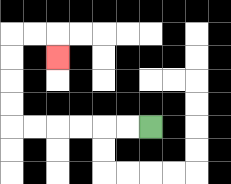{'start': '[6, 5]', 'end': '[2, 2]', 'path_directions': 'L,L,L,L,L,L,U,U,U,U,R,R,D', 'path_coordinates': '[[6, 5], [5, 5], [4, 5], [3, 5], [2, 5], [1, 5], [0, 5], [0, 4], [0, 3], [0, 2], [0, 1], [1, 1], [2, 1], [2, 2]]'}